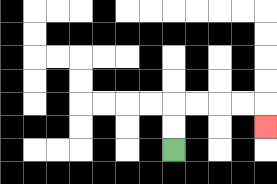{'start': '[7, 6]', 'end': '[11, 5]', 'path_directions': 'U,U,R,R,R,R,D', 'path_coordinates': '[[7, 6], [7, 5], [7, 4], [8, 4], [9, 4], [10, 4], [11, 4], [11, 5]]'}